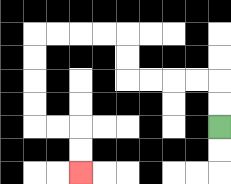{'start': '[9, 5]', 'end': '[3, 7]', 'path_directions': 'U,U,L,L,L,L,U,U,L,L,L,L,D,D,D,D,R,R,D,D', 'path_coordinates': '[[9, 5], [9, 4], [9, 3], [8, 3], [7, 3], [6, 3], [5, 3], [5, 2], [5, 1], [4, 1], [3, 1], [2, 1], [1, 1], [1, 2], [1, 3], [1, 4], [1, 5], [2, 5], [3, 5], [3, 6], [3, 7]]'}